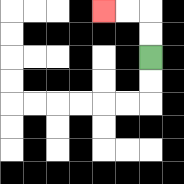{'start': '[6, 2]', 'end': '[4, 0]', 'path_directions': 'U,U,L,L', 'path_coordinates': '[[6, 2], [6, 1], [6, 0], [5, 0], [4, 0]]'}